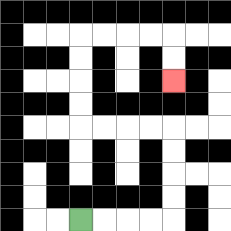{'start': '[3, 9]', 'end': '[7, 3]', 'path_directions': 'R,R,R,R,U,U,U,U,L,L,L,L,U,U,U,U,R,R,R,R,D,D', 'path_coordinates': '[[3, 9], [4, 9], [5, 9], [6, 9], [7, 9], [7, 8], [7, 7], [7, 6], [7, 5], [6, 5], [5, 5], [4, 5], [3, 5], [3, 4], [3, 3], [3, 2], [3, 1], [4, 1], [5, 1], [6, 1], [7, 1], [7, 2], [7, 3]]'}